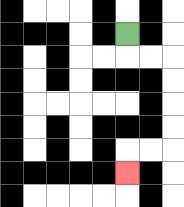{'start': '[5, 1]', 'end': '[5, 7]', 'path_directions': 'D,R,R,D,D,D,D,L,L,D', 'path_coordinates': '[[5, 1], [5, 2], [6, 2], [7, 2], [7, 3], [7, 4], [7, 5], [7, 6], [6, 6], [5, 6], [5, 7]]'}